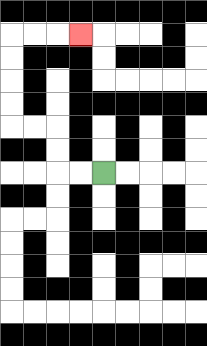{'start': '[4, 7]', 'end': '[3, 1]', 'path_directions': 'L,L,U,U,L,L,U,U,U,U,R,R,R', 'path_coordinates': '[[4, 7], [3, 7], [2, 7], [2, 6], [2, 5], [1, 5], [0, 5], [0, 4], [0, 3], [0, 2], [0, 1], [1, 1], [2, 1], [3, 1]]'}